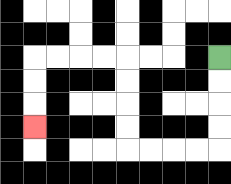{'start': '[9, 2]', 'end': '[1, 5]', 'path_directions': 'D,D,D,D,L,L,L,L,U,U,U,U,L,L,L,L,D,D,D', 'path_coordinates': '[[9, 2], [9, 3], [9, 4], [9, 5], [9, 6], [8, 6], [7, 6], [6, 6], [5, 6], [5, 5], [5, 4], [5, 3], [5, 2], [4, 2], [3, 2], [2, 2], [1, 2], [1, 3], [1, 4], [1, 5]]'}